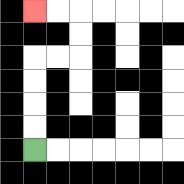{'start': '[1, 6]', 'end': '[1, 0]', 'path_directions': 'U,U,U,U,R,R,U,U,L,L', 'path_coordinates': '[[1, 6], [1, 5], [1, 4], [1, 3], [1, 2], [2, 2], [3, 2], [3, 1], [3, 0], [2, 0], [1, 0]]'}